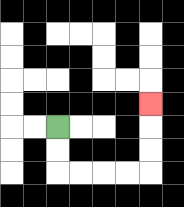{'start': '[2, 5]', 'end': '[6, 4]', 'path_directions': 'D,D,R,R,R,R,U,U,U', 'path_coordinates': '[[2, 5], [2, 6], [2, 7], [3, 7], [4, 7], [5, 7], [6, 7], [6, 6], [6, 5], [6, 4]]'}